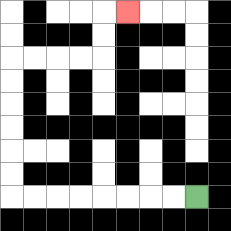{'start': '[8, 8]', 'end': '[5, 0]', 'path_directions': 'L,L,L,L,L,L,L,L,U,U,U,U,U,U,R,R,R,R,U,U,R', 'path_coordinates': '[[8, 8], [7, 8], [6, 8], [5, 8], [4, 8], [3, 8], [2, 8], [1, 8], [0, 8], [0, 7], [0, 6], [0, 5], [0, 4], [0, 3], [0, 2], [1, 2], [2, 2], [3, 2], [4, 2], [4, 1], [4, 0], [5, 0]]'}